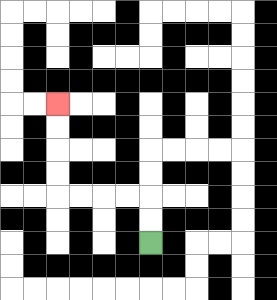{'start': '[6, 10]', 'end': '[2, 4]', 'path_directions': 'U,U,L,L,L,L,U,U,U,U', 'path_coordinates': '[[6, 10], [6, 9], [6, 8], [5, 8], [4, 8], [3, 8], [2, 8], [2, 7], [2, 6], [2, 5], [2, 4]]'}